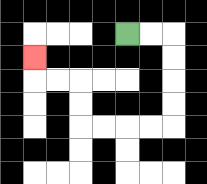{'start': '[5, 1]', 'end': '[1, 2]', 'path_directions': 'R,R,D,D,D,D,L,L,L,L,U,U,L,L,U', 'path_coordinates': '[[5, 1], [6, 1], [7, 1], [7, 2], [7, 3], [7, 4], [7, 5], [6, 5], [5, 5], [4, 5], [3, 5], [3, 4], [3, 3], [2, 3], [1, 3], [1, 2]]'}